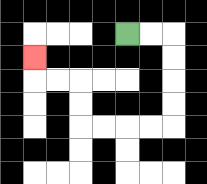{'start': '[5, 1]', 'end': '[1, 2]', 'path_directions': 'R,R,D,D,D,D,L,L,L,L,U,U,L,L,U', 'path_coordinates': '[[5, 1], [6, 1], [7, 1], [7, 2], [7, 3], [7, 4], [7, 5], [6, 5], [5, 5], [4, 5], [3, 5], [3, 4], [3, 3], [2, 3], [1, 3], [1, 2]]'}